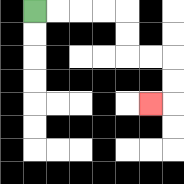{'start': '[1, 0]', 'end': '[6, 4]', 'path_directions': 'R,R,R,R,D,D,R,R,D,D,L', 'path_coordinates': '[[1, 0], [2, 0], [3, 0], [4, 0], [5, 0], [5, 1], [5, 2], [6, 2], [7, 2], [7, 3], [7, 4], [6, 4]]'}